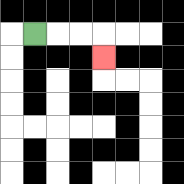{'start': '[1, 1]', 'end': '[4, 2]', 'path_directions': 'R,R,R,D', 'path_coordinates': '[[1, 1], [2, 1], [3, 1], [4, 1], [4, 2]]'}